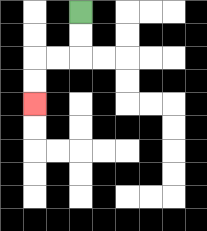{'start': '[3, 0]', 'end': '[1, 4]', 'path_directions': 'D,D,L,L,D,D', 'path_coordinates': '[[3, 0], [3, 1], [3, 2], [2, 2], [1, 2], [1, 3], [1, 4]]'}